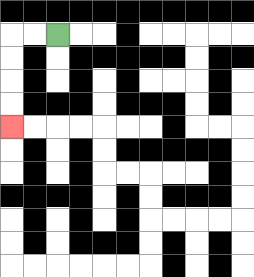{'start': '[2, 1]', 'end': '[0, 5]', 'path_directions': 'L,L,D,D,D,D', 'path_coordinates': '[[2, 1], [1, 1], [0, 1], [0, 2], [0, 3], [0, 4], [0, 5]]'}